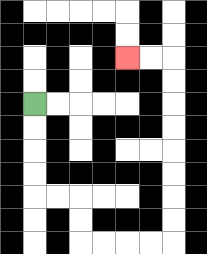{'start': '[1, 4]', 'end': '[5, 2]', 'path_directions': 'D,D,D,D,R,R,D,D,R,R,R,R,U,U,U,U,U,U,U,U,L,L', 'path_coordinates': '[[1, 4], [1, 5], [1, 6], [1, 7], [1, 8], [2, 8], [3, 8], [3, 9], [3, 10], [4, 10], [5, 10], [6, 10], [7, 10], [7, 9], [7, 8], [7, 7], [7, 6], [7, 5], [7, 4], [7, 3], [7, 2], [6, 2], [5, 2]]'}